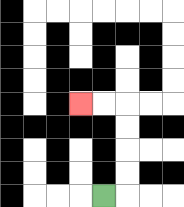{'start': '[4, 8]', 'end': '[3, 4]', 'path_directions': 'R,U,U,U,U,L,L', 'path_coordinates': '[[4, 8], [5, 8], [5, 7], [5, 6], [5, 5], [5, 4], [4, 4], [3, 4]]'}